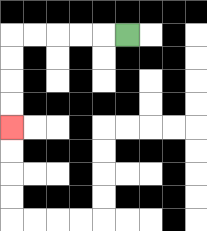{'start': '[5, 1]', 'end': '[0, 5]', 'path_directions': 'L,L,L,L,L,D,D,D,D', 'path_coordinates': '[[5, 1], [4, 1], [3, 1], [2, 1], [1, 1], [0, 1], [0, 2], [0, 3], [0, 4], [0, 5]]'}